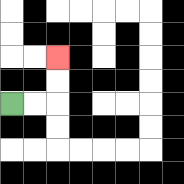{'start': '[0, 4]', 'end': '[2, 2]', 'path_directions': 'R,R,U,U', 'path_coordinates': '[[0, 4], [1, 4], [2, 4], [2, 3], [2, 2]]'}